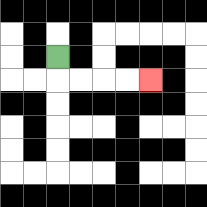{'start': '[2, 2]', 'end': '[6, 3]', 'path_directions': 'D,R,R,R,R', 'path_coordinates': '[[2, 2], [2, 3], [3, 3], [4, 3], [5, 3], [6, 3]]'}